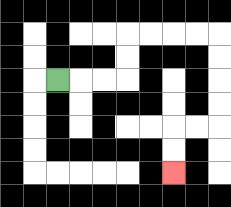{'start': '[2, 3]', 'end': '[7, 7]', 'path_directions': 'R,R,R,U,U,R,R,R,R,D,D,D,D,L,L,D,D', 'path_coordinates': '[[2, 3], [3, 3], [4, 3], [5, 3], [5, 2], [5, 1], [6, 1], [7, 1], [8, 1], [9, 1], [9, 2], [9, 3], [9, 4], [9, 5], [8, 5], [7, 5], [7, 6], [7, 7]]'}